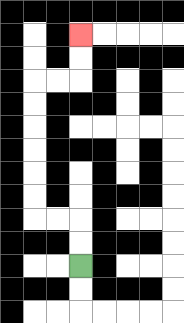{'start': '[3, 11]', 'end': '[3, 1]', 'path_directions': 'U,U,L,L,U,U,U,U,U,U,R,R,U,U', 'path_coordinates': '[[3, 11], [3, 10], [3, 9], [2, 9], [1, 9], [1, 8], [1, 7], [1, 6], [1, 5], [1, 4], [1, 3], [2, 3], [3, 3], [3, 2], [3, 1]]'}